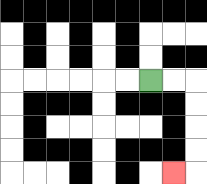{'start': '[6, 3]', 'end': '[7, 7]', 'path_directions': 'R,R,D,D,D,D,L', 'path_coordinates': '[[6, 3], [7, 3], [8, 3], [8, 4], [8, 5], [8, 6], [8, 7], [7, 7]]'}